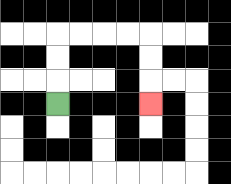{'start': '[2, 4]', 'end': '[6, 4]', 'path_directions': 'U,U,U,R,R,R,R,D,D,D', 'path_coordinates': '[[2, 4], [2, 3], [2, 2], [2, 1], [3, 1], [4, 1], [5, 1], [6, 1], [6, 2], [6, 3], [6, 4]]'}